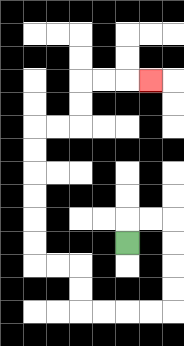{'start': '[5, 10]', 'end': '[6, 3]', 'path_directions': 'U,R,R,D,D,D,D,L,L,L,L,U,U,L,L,U,U,U,U,U,U,R,R,U,U,R,R,R', 'path_coordinates': '[[5, 10], [5, 9], [6, 9], [7, 9], [7, 10], [7, 11], [7, 12], [7, 13], [6, 13], [5, 13], [4, 13], [3, 13], [3, 12], [3, 11], [2, 11], [1, 11], [1, 10], [1, 9], [1, 8], [1, 7], [1, 6], [1, 5], [2, 5], [3, 5], [3, 4], [3, 3], [4, 3], [5, 3], [6, 3]]'}